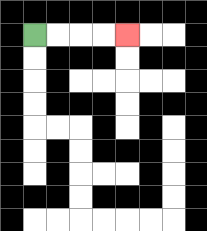{'start': '[1, 1]', 'end': '[5, 1]', 'path_directions': 'R,R,R,R', 'path_coordinates': '[[1, 1], [2, 1], [3, 1], [4, 1], [5, 1]]'}